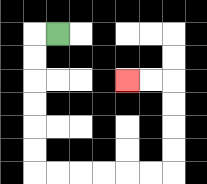{'start': '[2, 1]', 'end': '[5, 3]', 'path_directions': 'L,D,D,D,D,D,D,R,R,R,R,R,R,U,U,U,U,L,L', 'path_coordinates': '[[2, 1], [1, 1], [1, 2], [1, 3], [1, 4], [1, 5], [1, 6], [1, 7], [2, 7], [3, 7], [4, 7], [5, 7], [6, 7], [7, 7], [7, 6], [7, 5], [7, 4], [7, 3], [6, 3], [5, 3]]'}